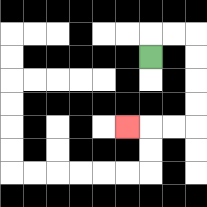{'start': '[6, 2]', 'end': '[5, 5]', 'path_directions': 'U,R,R,D,D,D,D,L,L,L', 'path_coordinates': '[[6, 2], [6, 1], [7, 1], [8, 1], [8, 2], [8, 3], [8, 4], [8, 5], [7, 5], [6, 5], [5, 5]]'}